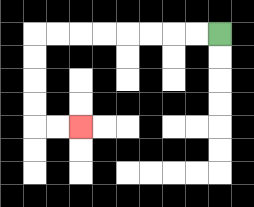{'start': '[9, 1]', 'end': '[3, 5]', 'path_directions': 'L,L,L,L,L,L,L,L,D,D,D,D,R,R', 'path_coordinates': '[[9, 1], [8, 1], [7, 1], [6, 1], [5, 1], [4, 1], [3, 1], [2, 1], [1, 1], [1, 2], [1, 3], [1, 4], [1, 5], [2, 5], [3, 5]]'}